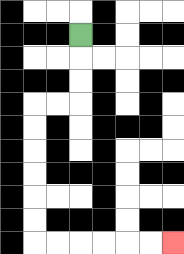{'start': '[3, 1]', 'end': '[7, 10]', 'path_directions': 'D,D,D,L,L,D,D,D,D,D,D,R,R,R,R,R,R', 'path_coordinates': '[[3, 1], [3, 2], [3, 3], [3, 4], [2, 4], [1, 4], [1, 5], [1, 6], [1, 7], [1, 8], [1, 9], [1, 10], [2, 10], [3, 10], [4, 10], [5, 10], [6, 10], [7, 10]]'}